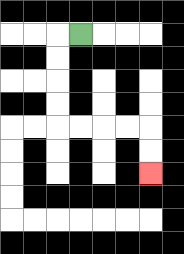{'start': '[3, 1]', 'end': '[6, 7]', 'path_directions': 'L,D,D,D,D,R,R,R,R,D,D', 'path_coordinates': '[[3, 1], [2, 1], [2, 2], [2, 3], [2, 4], [2, 5], [3, 5], [4, 5], [5, 5], [6, 5], [6, 6], [6, 7]]'}